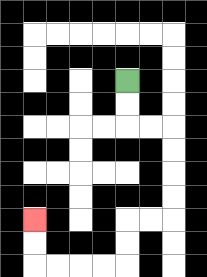{'start': '[5, 3]', 'end': '[1, 9]', 'path_directions': 'D,D,R,R,D,D,D,D,L,L,D,D,L,L,L,L,U,U', 'path_coordinates': '[[5, 3], [5, 4], [5, 5], [6, 5], [7, 5], [7, 6], [7, 7], [7, 8], [7, 9], [6, 9], [5, 9], [5, 10], [5, 11], [4, 11], [3, 11], [2, 11], [1, 11], [1, 10], [1, 9]]'}